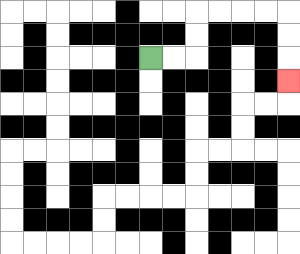{'start': '[6, 2]', 'end': '[12, 3]', 'path_directions': 'R,R,U,U,R,R,R,R,D,D,D', 'path_coordinates': '[[6, 2], [7, 2], [8, 2], [8, 1], [8, 0], [9, 0], [10, 0], [11, 0], [12, 0], [12, 1], [12, 2], [12, 3]]'}